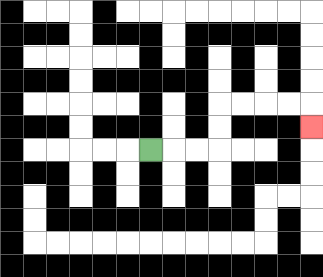{'start': '[6, 6]', 'end': '[13, 5]', 'path_directions': 'R,R,R,U,U,R,R,R,R,D', 'path_coordinates': '[[6, 6], [7, 6], [8, 6], [9, 6], [9, 5], [9, 4], [10, 4], [11, 4], [12, 4], [13, 4], [13, 5]]'}